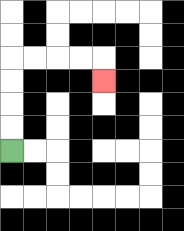{'start': '[0, 6]', 'end': '[4, 3]', 'path_directions': 'U,U,U,U,R,R,R,R,D', 'path_coordinates': '[[0, 6], [0, 5], [0, 4], [0, 3], [0, 2], [1, 2], [2, 2], [3, 2], [4, 2], [4, 3]]'}